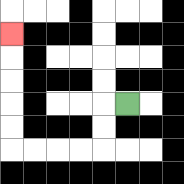{'start': '[5, 4]', 'end': '[0, 1]', 'path_directions': 'L,D,D,L,L,L,L,U,U,U,U,U', 'path_coordinates': '[[5, 4], [4, 4], [4, 5], [4, 6], [3, 6], [2, 6], [1, 6], [0, 6], [0, 5], [0, 4], [0, 3], [0, 2], [0, 1]]'}